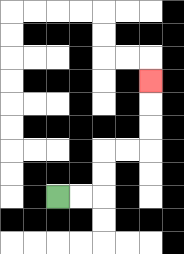{'start': '[2, 8]', 'end': '[6, 3]', 'path_directions': 'R,R,U,U,R,R,U,U,U', 'path_coordinates': '[[2, 8], [3, 8], [4, 8], [4, 7], [4, 6], [5, 6], [6, 6], [6, 5], [6, 4], [6, 3]]'}